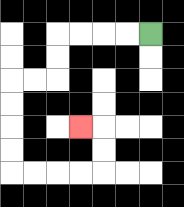{'start': '[6, 1]', 'end': '[3, 5]', 'path_directions': 'L,L,L,L,D,D,L,L,D,D,D,D,R,R,R,R,U,U,L', 'path_coordinates': '[[6, 1], [5, 1], [4, 1], [3, 1], [2, 1], [2, 2], [2, 3], [1, 3], [0, 3], [0, 4], [0, 5], [0, 6], [0, 7], [1, 7], [2, 7], [3, 7], [4, 7], [4, 6], [4, 5], [3, 5]]'}